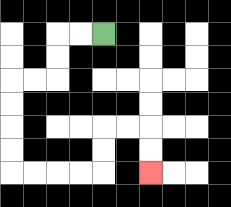{'start': '[4, 1]', 'end': '[6, 7]', 'path_directions': 'L,L,D,D,L,L,D,D,D,D,R,R,R,R,U,U,R,R,D,D', 'path_coordinates': '[[4, 1], [3, 1], [2, 1], [2, 2], [2, 3], [1, 3], [0, 3], [0, 4], [0, 5], [0, 6], [0, 7], [1, 7], [2, 7], [3, 7], [4, 7], [4, 6], [4, 5], [5, 5], [6, 5], [6, 6], [6, 7]]'}